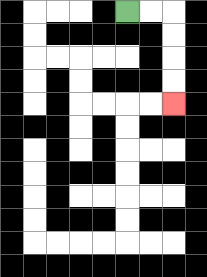{'start': '[5, 0]', 'end': '[7, 4]', 'path_directions': 'R,R,D,D,D,D', 'path_coordinates': '[[5, 0], [6, 0], [7, 0], [7, 1], [7, 2], [7, 3], [7, 4]]'}